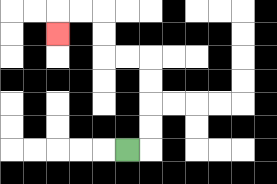{'start': '[5, 6]', 'end': '[2, 1]', 'path_directions': 'R,U,U,U,U,L,L,U,U,L,L,D', 'path_coordinates': '[[5, 6], [6, 6], [6, 5], [6, 4], [6, 3], [6, 2], [5, 2], [4, 2], [4, 1], [4, 0], [3, 0], [2, 0], [2, 1]]'}